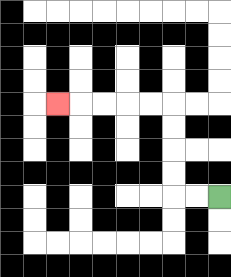{'start': '[9, 8]', 'end': '[2, 4]', 'path_directions': 'L,L,U,U,U,U,L,L,L,L,L', 'path_coordinates': '[[9, 8], [8, 8], [7, 8], [7, 7], [7, 6], [7, 5], [7, 4], [6, 4], [5, 4], [4, 4], [3, 4], [2, 4]]'}